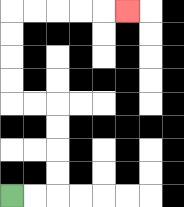{'start': '[0, 8]', 'end': '[5, 0]', 'path_directions': 'R,R,U,U,U,U,L,L,U,U,U,U,R,R,R,R,R', 'path_coordinates': '[[0, 8], [1, 8], [2, 8], [2, 7], [2, 6], [2, 5], [2, 4], [1, 4], [0, 4], [0, 3], [0, 2], [0, 1], [0, 0], [1, 0], [2, 0], [3, 0], [4, 0], [5, 0]]'}